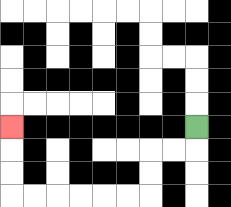{'start': '[8, 5]', 'end': '[0, 5]', 'path_directions': 'D,L,L,D,D,L,L,L,L,L,L,U,U,U', 'path_coordinates': '[[8, 5], [8, 6], [7, 6], [6, 6], [6, 7], [6, 8], [5, 8], [4, 8], [3, 8], [2, 8], [1, 8], [0, 8], [0, 7], [0, 6], [0, 5]]'}